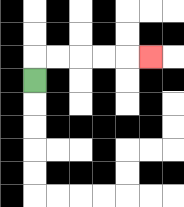{'start': '[1, 3]', 'end': '[6, 2]', 'path_directions': 'U,R,R,R,R,R', 'path_coordinates': '[[1, 3], [1, 2], [2, 2], [3, 2], [4, 2], [5, 2], [6, 2]]'}